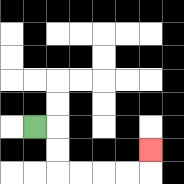{'start': '[1, 5]', 'end': '[6, 6]', 'path_directions': 'R,D,D,R,R,R,R,U', 'path_coordinates': '[[1, 5], [2, 5], [2, 6], [2, 7], [3, 7], [4, 7], [5, 7], [6, 7], [6, 6]]'}